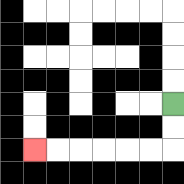{'start': '[7, 4]', 'end': '[1, 6]', 'path_directions': 'D,D,L,L,L,L,L,L', 'path_coordinates': '[[7, 4], [7, 5], [7, 6], [6, 6], [5, 6], [4, 6], [3, 6], [2, 6], [1, 6]]'}